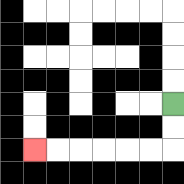{'start': '[7, 4]', 'end': '[1, 6]', 'path_directions': 'D,D,L,L,L,L,L,L', 'path_coordinates': '[[7, 4], [7, 5], [7, 6], [6, 6], [5, 6], [4, 6], [3, 6], [2, 6], [1, 6]]'}